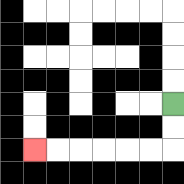{'start': '[7, 4]', 'end': '[1, 6]', 'path_directions': 'D,D,L,L,L,L,L,L', 'path_coordinates': '[[7, 4], [7, 5], [7, 6], [6, 6], [5, 6], [4, 6], [3, 6], [2, 6], [1, 6]]'}